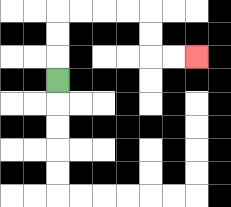{'start': '[2, 3]', 'end': '[8, 2]', 'path_directions': 'U,U,U,R,R,R,R,D,D,R,R', 'path_coordinates': '[[2, 3], [2, 2], [2, 1], [2, 0], [3, 0], [4, 0], [5, 0], [6, 0], [6, 1], [6, 2], [7, 2], [8, 2]]'}